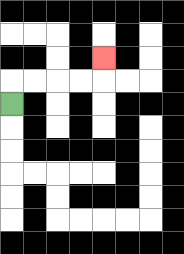{'start': '[0, 4]', 'end': '[4, 2]', 'path_directions': 'U,R,R,R,R,U', 'path_coordinates': '[[0, 4], [0, 3], [1, 3], [2, 3], [3, 3], [4, 3], [4, 2]]'}